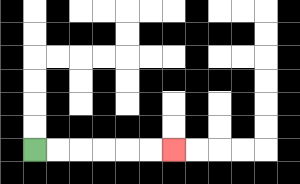{'start': '[1, 6]', 'end': '[7, 6]', 'path_directions': 'R,R,R,R,R,R', 'path_coordinates': '[[1, 6], [2, 6], [3, 6], [4, 6], [5, 6], [6, 6], [7, 6]]'}